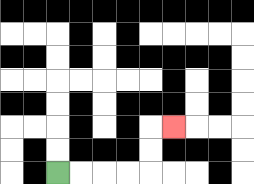{'start': '[2, 7]', 'end': '[7, 5]', 'path_directions': 'R,R,R,R,U,U,R', 'path_coordinates': '[[2, 7], [3, 7], [4, 7], [5, 7], [6, 7], [6, 6], [6, 5], [7, 5]]'}